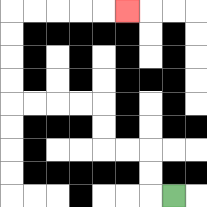{'start': '[7, 8]', 'end': '[5, 0]', 'path_directions': 'L,U,U,L,L,U,U,L,L,L,L,U,U,U,U,R,R,R,R,R', 'path_coordinates': '[[7, 8], [6, 8], [6, 7], [6, 6], [5, 6], [4, 6], [4, 5], [4, 4], [3, 4], [2, 4], [1, 4], [0, 4], [0, 3], [0, 2], [0, 1], [0, 0], [1, 0], [2, 0], [3, 0], [4, 0], [5, 0]]'}